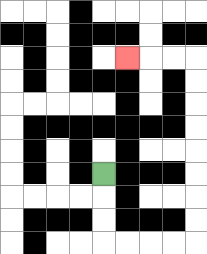{'start': '[4, 7]', 'end': '[5, 2]', 'path_directions': 'D,D,D,R,R,R,R,U,U,U,U,U,U,U,U,L,L,L', 'path_coordinates': '[[4, 7], [4, 8], [4, 9], [4, 10], [5, 10], [6, 10], [7, 10], [8, 10], [8, 9], [8, 8], [8, 7], [8, 6], [8, 5], [8, 4], [8, 3], [8, 2], [7, 2], [6, 2], [5, 2]]'}